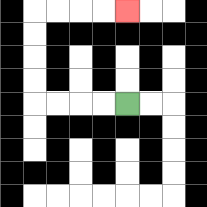{'start': '[5, 4]', 'end': '[5, 0]', 'path_directions': 'L,L,L,L,U,U,U,U,R,R,R,R', 'path_coordinates': '[[5, 4], [4, 4], [3, 4], [2, 4], [1, 4], [1, 3], [1, 2], [1, 1], [1, 0], [2, 0], [3, 0], [4, 0], [5, 0]]'}